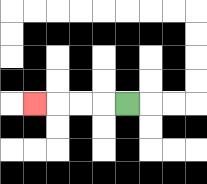{'start': '[5, 4]', 'end': '[1, 4]', 'path_directions': 'L,L,L,L', 'path_coordinates': '[[5, 4], [4, 4], [3, 4], [2, 4], [1, 4]]'}